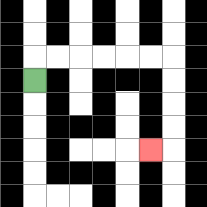{'start': '[1, 3]', 'end': '[6, 6]', 'path_directions': 'U,R,R,R,R,R,R,D,D,D,D,L', 'path_coordinates': '[[1, 3], [1, 2], [2, 2], [3, 2], [4, 2], [5, 2], [6, 2], [7, 2], [7, 3], [7, 4], [7, 5], [7, 6], [6, 6]]'}